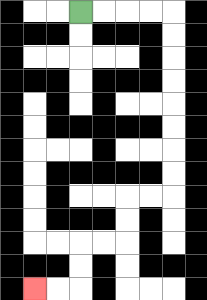{'start': '[3, 0]', 'end': '[1, 12]', 'path_directions': 'R,R,R,R,D,D,D,D,D,D,D,D,L,L,D,D,L,L,D,D,L,L', 'path_coordinates': '[[3, 0], [4, 0], [5, 0], [6, 0], [7, 0], [7, 1], [7, 2], [7, 3], [7, 4], [7, 5], [7, 6], [7, 7], [7, 8], [6, 8], [5, 8], [5, 9], [5, 10], [4, 10], [3, 10], [3, 11], [3, 12], [2, 12], [1, 12]]'}